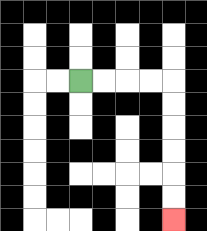{'start': '[3, 3]', 'end': '[7, 9]', 'path_directions': 'R,R,R,R,D,D,D,D,D,D', 'path_coordinates': '[[3, 3], [4, 3], [5, 3], [6, 3], [7, 3], [7, 4], [7, 5], [7, 6], [7, 7], [7, 8], [7, 9]]'}